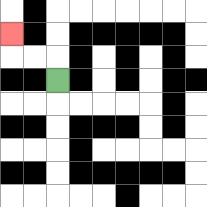{'start': '[2, 3]', 'end': '[0, 1]', 'path_directions': 'U,L,L,U', 'path_coordinates': '[[2, 3], [2, 2], [1, 2], [0, 2], [0, 1]]'}